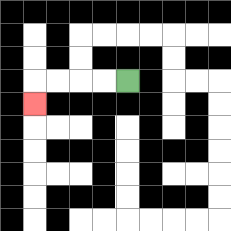{'start': '[5, 3]', 'end': '[1, 4]', 'path_directions': 'L,L,L,L,D', 'path_coordinates': '[[5, 3], [4, 3], [3, 3], [2, 3], [1, 3], [1, 4]]'}